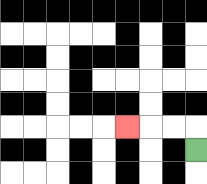{'start': '[8, 6]', 'end': '[5, 5]', 'path_directions': 'U,L,L,L', 'path_coordinates': '[[8, 6], [8, 5], [7, 5], [6, 5], [5, 5]]'}